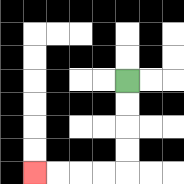{'start': '[5, 3]', 'end': '[1, 7]', 'path_directions': 'D,D,D,D,L,L,L,L', 'path_coordinates': '[[5, 3], [5, 4], [5, 5], [5, 6], [5, 7], [4, 7], [3, 7], [2, 7], [1, 7]]'}